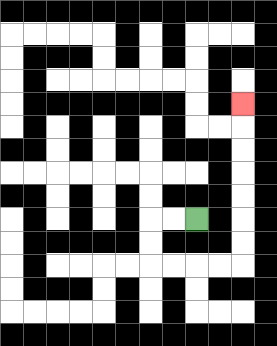{'start': '[8, 9]', 'end': '[10, 4]', 'path_directions': 'L,L,D,D,R,R,R,R,U,U,U,U,U,U,U', 'path_coordinates': '[[8, 9], [7, 9], [6, 9], [6, 10], [6, 11], [7, 11], [8, 11], [9, 11], [10, 11], [10, 10], [10, 9], [10, 8], [10, 7], [10, 6], [10, 5], [10, 4]]'}